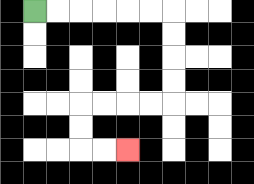{'start': '[1, 0]', 'end': '[5, 6]', 'path_directions': 'R,R,R,R,R,R,D,D,D,D,L,L,L,L,D,D,R,R', 'path_coordinates': '[[1, 0], [2, 0], [3, 0], [4, 0], [5, 0], [6, 0], [7, 0], [7, 1], [7, 2], [7, 3], [7, 4], [6, 4], [5, 4], [4, 4], [3, 4], [3, 5], [3, 6], [4, 6], [5, 6]]'}